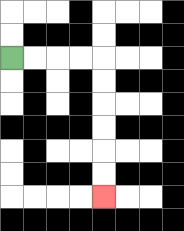{'start': '[0, 2]', 'end': '[4, 8]', 'path_directions': 'R,R,R,R,D,D,D,D,D,D', 'path_coordinates': '[[0, 2], [1, 2], [2, 2], [3, 2], [4, 2], [4, 3], [4, 4], [4, 5], [4, 6], [4, 7], [4, 8]]'}